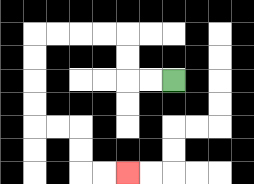{'start': '[7, 3]', 'end': '[5, 7]', 'path_directions': 'L,L,U,U,L,L,L,L,D,D,D,D,R,R,D,D,R,R', 'path_coordinates': '[[7, 3], [6, 3], [5, 3], [5, 2], [5, 1], [4, 1], [3, 1], [2, 1], [1, 1], [1, 2], [1, 3], [1, 4], [1, 5], [2, 5], [3, 5], [3, 6], [3, 7], [4, 7], [5, 7]]'}